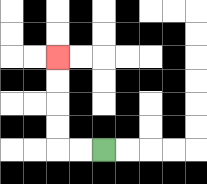{'start': '[4, 6]', 'end': '[2, 2]', 'path_directions': 'L,L,U,U,U,U', 'path_coordinates': '[[4, 6], [3, 6], [2, 6], [2, 5], [2, 4], [2, 3], [2, 2]]'}